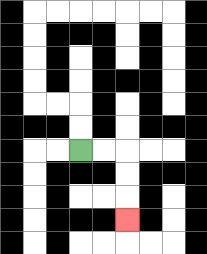{'start': '[3, 6]', 'end': '[5, 9]', 'path_directions': 'R,R,D,D,D', 'path_coordinates': '[[3, 6], [4, 6], [5, 6], [5, 7], [5, 8], [5, 9]]'}